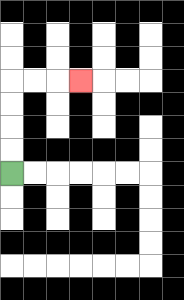{'start': '[0, 7]', 'end': '[3, 3]', 'path_directions': 'U,U,U,U,R,R,R', 'path_coordinates': '[[0, 7], [0, 6], [0, 5], [0, 4], [0, 3], [1, 3], [2, 3], [3, 3]]'}